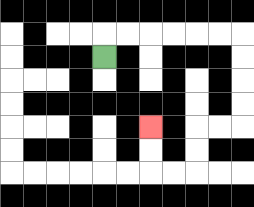{'start': '[4, 2]', 'end': '[6, 5]', 'path_directions': 'U,R,R,R,R,R,R,D,D,D,D,L,L,D,D,L,L,U,U', 'path_coordinates': '[[4, 2], [4, 1], [5, 1], [6, 1], [7, 1], [8, 1], [9, 1], [10, 1], [10, 2], [10, 3], [10, 4], [10, 5], [9, 5], [8, 5], [8, 6], [8, 7], [7, 7], [6, 7], [6, 6], [6, 5]]'}